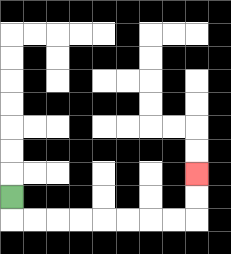{'start': '[0, 8]', 'end': '[8, 7]', 'path_directions': 'D,R,R,R,R,R,R,R,R,U,U', 'path_coordinates': '[[0, 8], [0, 9], [1, 9], [2, 9], [3, 9], [4, 9], [5, 9], [6, 9], [7, 9], [8, 9], [8, 8], [8, 7]]'}